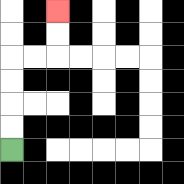{'start': '[0, 6]', 'end': '[2, 0]', 'path_directions': 'U,U,U,U,R,R,U,U', 'path_coordinates': '[[0, 6], [0, 5], [0, 4], [0, 3], [0, 2], [1, 2], [2, 2], [2, 1], [2, 0]]'}